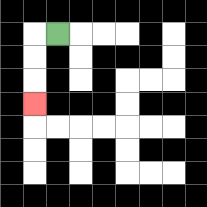{'start': '[2, 1]', 'end': '[1, 4]', 'path_directions': 'L,D,D,D', 'path_coordinates': '[[2, 1], [1, 1], [1, 2], [1, 3], [1, 4]]'}